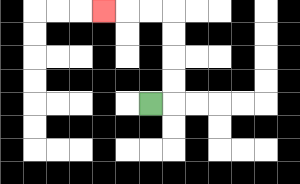{'start': '[6, 4]', 'end': '[4, 0]', 'path_directions': 'R,U,U,U,U,L,L,L', 'path_coordinates': '[[6, 4], [7, 4], [7, 3], [7, 2], [7, 1], [7, 0], [6, 0], [5, 0], [4, 0]]'}